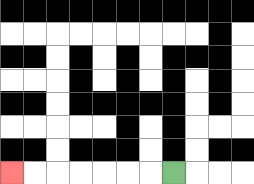{'start': '[7, 7]', 'end': '[0, 7]', 'path_directions': 'L,L,L,L,L,L,L', 'path_coordinates': '[[7, 7], [6, 7], [5, 7], [4, 7], [3, 7], [2, 7], [1, 7], [0, 7]]'}